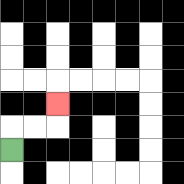{'start': '[0, 6]', 'end': '[2, 4]', 'path_directions': 'U,R,R,U', 'path_coordinates': '[[0, 6], [0, 5], [1, 5], [2, 5], [2, 4]]'}